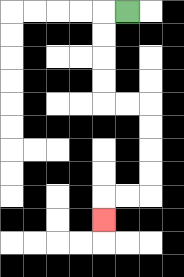{'start': '[5, 0]', 'end': '[4, 9]', 'path_directions': 'L,D,D,D,D,R,R,D,D,D,D,L,L,D', 'path_coordinates': '[[5, 0], [4, 0], [4, 1], [4, 2], [4, 3], [4, 4], [5, 4], [6, 4], [6, 5], [6, 6], [6, 7], [6, 8], [5, 8], [4, 8], [4, 9]]'}